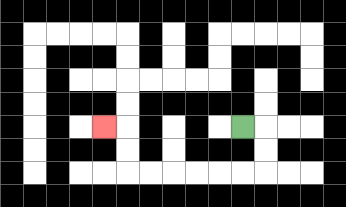{'start': '[10, 5]', 'end': '[4, 5]', 'path_directions': 'R,D,D,L,L,L,L,L,L,U,U,L', 'path_coordinates': '[[10, 5], [11, 5], [11, 6], [11, 7], [10, 7], [9, 7], [8, 7], [7, 7], [6, 7], [5, 7], [5, 6], [5, 5], [4, 5]]'}